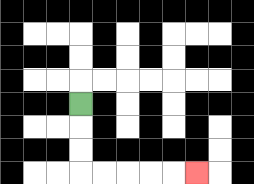{'start': '[3, 4]', 'end': '[8, 7]', 'path_directions': 'D,D,D,R,R,R,R,R', 'path_coordinates': '[[3, 4], [3, 5], [3, 6], [3, 7], [4, 7], [5, 7], [6, 7], [7, 7], [8, 7]]'}